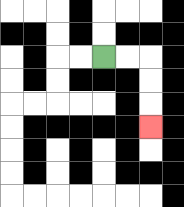{'start': '[4, 2]', 'end': '[6, 5]', 'path_directions': 'R,R,D,D,D', 'path_coordinates': '[[4, 2], [5, 2], [6, 2], [6, 3], [6, 4], [6, 5]]'}